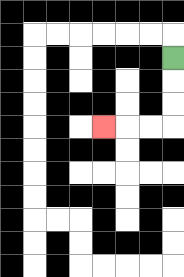{'start': '[7, 2]', 'end': '[4, 5]', 'path_directions': 'D,D,D,L,L,L', 'path_coordinates': '[[7, 2], [7, 3], [7, 4], [7, 5], [6, 5], [5, 5], [4, 5]]'}